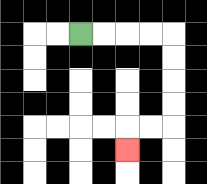{'start': '[3, 1]', 'end': '[5, 6]', 'path_directions': 'R,R,R,R,D,D,D,D,L,L,D', 'path_coordinates': '[[3, 1], [4, 1], [5, 1], [6, 1], [7, 1], [7, 2], [7, 3], [7, 4], [7, 5], [6, 5], [5, 5], [5, 6]]'}